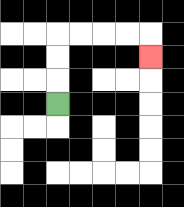{'start': '[2, 4]', 'end': '[6, 2]', 'path_directions': 'U,U,U,R,R,R,R,D', 'path_coordinates': '[[2, 4], [2, 3], [2, 2], [2, 1], [3, 1], [4, 1], [5, 1], [6, 1], [6, 2]]'}